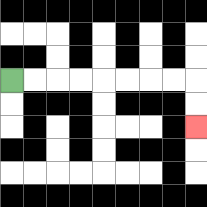{'start': '[0, 3]', 'end': '[8, 5]', 'path_directions': 'R,R,R,R,R,R,R,R,D,D', 'path_coordinates': '[[0, 3], [1, 3], [2, 3], [3, 3], [4, 3], [5, 3], [6, 3], [7, 3], [8, 3], [8, 4], [8, 5]]'}